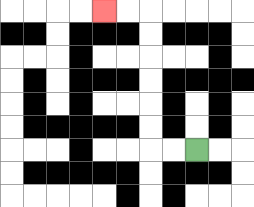{'start': '[8, 6]', 'end': '[4, 0]', 'path_directions': 'L,L,U,U,U,U,U,U,L,L', 'path_coordinates': '[[8, 6], [7, 6], [6, 6], [6, 5], [6, 4], [6, 3], [6, 2], [6, 1], [6, 0], [5, 0], [4, 0]]'}